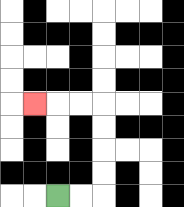{'start': '[2, 8]', 'end': '[1, 4]', 'path_directions': 'R,R,U,U,U,U,L,L,L', 'path_coordinates': '[[2, 8], [3, 8], [4, 8], [4, 7], [4, 6], [4, 5], [4, 4], [3, 4], [2, 4], [1, 4]]'}